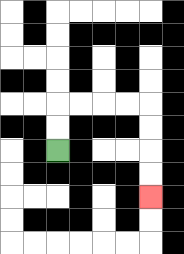{'start': '[2, 6]', 'end': '[6, 8]', 'path_directions': 'U,U,R,R,R,R,D,D,D,D', 'path_coordinates': '[[2, 6], [2, 5], [2, 4], [3, 4], [4, 4], [5, 4], [6, 4], [6, 5], [6, 6], [6, 7], [6, 8]]'}